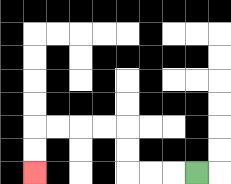{'start': '[8, 7]', 'end': '[1, 7]', 'path_directions': 'L,L,L,U,U,L,L,L,L,D,D', 'path_coordinates': '[[8, 7], [7, 7], [6, 7], [5, 7], [5, 6], [5, 5], [4, 5], [3, 5], [2, 5], [1, 5], [1, 6], [1, 7]]'}